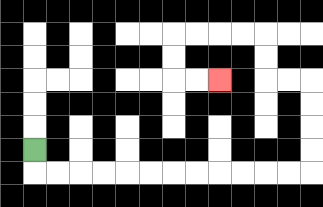{'start': '[1, 6]', 'end': '[9, 3]', 'path_directions': 'D,R,R,R,R,R,R,R,R,R,R,R,R,U,U,U,U,L,L,U,U,L,L,L,L,D,D,R,R', 'path_coordinates': '[[1, 6], [1, 7], [2, 7], [3, 7], [4, 7], [5, 7], [6, 7], [7, 7], [8, 7], [9, 7], [10, 7], [11, 7], [12, 7], [13, 7], [13, 6], [13, 5], [13, 4], [13, 3], [12, 3], [11, 3], [11, 2], [11, 1], [10, 1], [9, 1], [8, 1], [7, 1], [7, 2], [7, 3], [8, 3], [9, 3]]'}